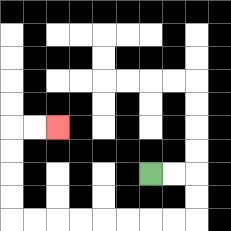{'start': '[6, 7]', 'end': '[2, 5]', 'path_directions': 'R,R,D,D,L,L,L,L,L,L,L,L,U,U,U,U,R,R', 'path_coordinates': '[[6, 7], [7, 7], [8, 7], [8, 8], [8, 9], [7, 9], [6, 9], [5, 9], [4, 9], [3, 9], [2, 9], [1, 9], [0, 9], [0, 8], [0, 7], [0, 6], [0, 5], [1, 5], [2, 5]]'}